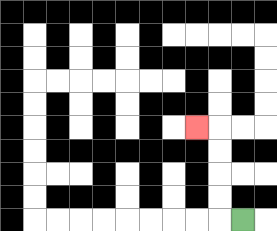{'start': '[10, 9]', 'end': '[8, 5]', 'path_directions': 'L,U,U,U,U,L', 'path_coordinates': '[[10, 9], [9, 9], [9, 8], [9, 7], [9, 6], [9, 5], [8, 5]]'}